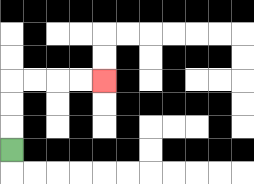{'start': '[0, 6]', 'end': '[4, 3]', 'path_directions': 'U,U,U,R,R,R,R', 'path_coordinates': '[[0, 6], [0, 5], [0, 4], [0, 3], [1, 3], [2, 3], [3, 3], [4, 3]]'}